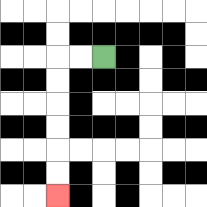{'start': '[4, 2]', 'end': '[2, 8]', 'path_directions': 'L,L,D,D,D,D,D,D', 'path_coordinates': '[[4, 2], [3, 2], [2, 2], [2, 3], [2, 4], [2, 5], [2, 6], [2, 7], [2, 8]]'}